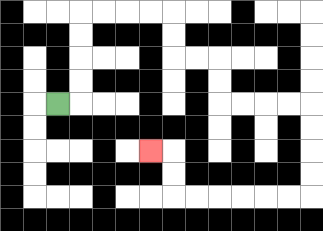{'start': '[2, 4]', 'end': '[6, 6]', 'path_directions': 'R,U,U,U,U,R,R,R,R,D,D,R,R,D,D,R,R,R,R,D,D,D,D,L,L,L,L,L,L,U,U,L', 'path_coordinates': '[[2, 4], [3, 4], [3, 3], [3, 2], [3, 1], [3, 0], [4, 0], [5, 0], [6, 0], [7, 0], [7, 1], [7, 2], [8, 2], [9, 2], [9, 3], [9, 4], [10, 4], [11, 4], [12, 4], [13, 4], [13, 5], [13, 6], [13, 7], [13, 8], [12, 8], [11, 8], [10, 8], [9, 8], [8, 8], [7, 8], [7, 7], [7, 6], [6, 6]]'}